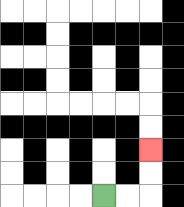{'start': '[4, 8]', 'end': '[6, 6]', 'path_directions': 'R,R,U,U', 'path_coordinates': '[[4, 8], [5, 8], [6, 8], [6, 7], [6, 6]]'}